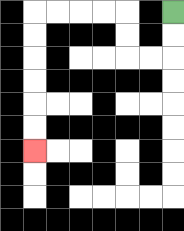{'start': '[7, 0]', 'end': '[1, 6]', 'path_directions': 'D,D,L,L,U,U,L,L,L,L,D,D,D,D,D,D', 'path_coordinates': '[[7, 0], [7, 1], [7, 2], [6, 2], [5, 2], [5, 1], [5, 0], [4, 0], [3, 0], [2, 0], [1, 0], [1, 1], [1, 2], [1, 3], [1, 4], [1, 5], [1, 6]]'}